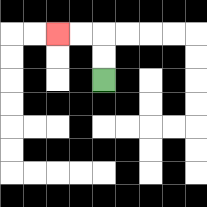{'start': '[4, 3]', 'end': '[2, 1]', 'path_directions': 'U,U,L,L', 'path_coordinates': '[[4, 3], [4, 2], [4, 1], [3, 1], [2, 1]]'}